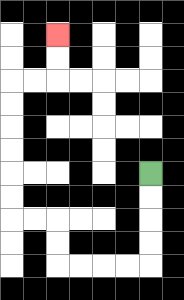{'start': '[6, 7]', 'end': '[2, 1]', 'path_directions': 'D,D,D,D,L,L,L,L,U,U,L,L,U,U,U,U,U,U,R,R,U,U', 'path_coordinates': '[[6, 7], [6, 8], [6, 9], [6, 10], [6, 11], [5, 11], [4, 11], [3, 11], [2, 11], [2, 10], [2, 9], [1, 9], [0, 9], [0, 8], [0, 7], [0, 6], [0, 5], [0, 4], [0, 3], [1, 3], [2, 3], [2, 2], [2, 1]]'}